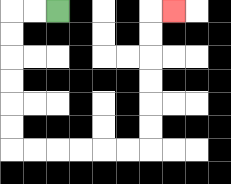{'start': '[2, 0]', 'end': '[7, 0]', 'path_directions': 'L,L,D,D,D,D,D,D,R,R,R,R,R,R,U,U,U,U,U,U,R', 'path_coordinates': '[[2, 0], [1, 0], [0, 0], [0, 1], [0, 2], [0, 3], [0, 4], [0, 5], [0, 6], [1, 6], [2, 6], [3, 6], [4, 6], [5, 6], [6, 6], [6, 5], [6, 4], [6, 3], [6, 2], [6, 1], [6, 0], [7, 0]]'}